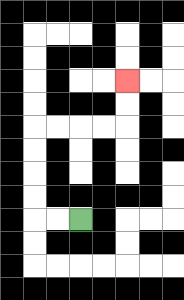{'start': '[3, 9]', 'end': '[5, 3]', 'path_directions': 'L,L,U,U,U,U,R,R,R,R,U,U', 'path_coordinates': '[[3, 9], [2, 9], [1, 9], [1, 8], [1, 7], [1, 6], [1, 5], [2, 5], [3, 5], [4, 5], [5, 5], [5, 4], [5, 3]]'}